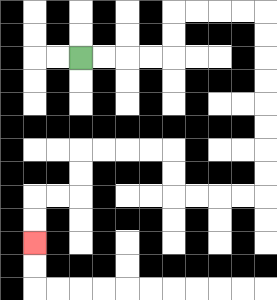{'start': '[3, 2]', 'end': '[1, 10]', 'path_directions': 'R,R,R,R,U,U,R,R,R,R,D,D,D,D,D,D,D,D,L,L,L,L,U,U,L,L,L,L,D,D,L,L,D,D', 'path_coordinates': '[[3, 2], [4, 2], [5, 2], [6, 2], [7, 2], [7, 1], [7, 0], [8, 0], [9, 0], [10, 0], [11, 0], [11, 1], [11, 2], [11, 3], [11, 4], [11, 5], [11, 6], [11, 7], [11, 8], [10, 8], [9, 8], [8, 8], [7, 8], [7, 7], [7, 6], [6, 6], [5, 6], [4, 6], [3, 6], [3, 7], [3, 8], [2, 8], [1, 8], [1, 9], [1, 10]]'}